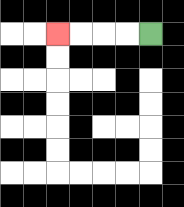{'start': '[6, 1]', 'end': '[2, 1]', 'path_directions': 'L,L,L,L', 'path_coordinates': '[[6, 1], [5, 1], [4, 1], [3, 1], [2, 1]]'}